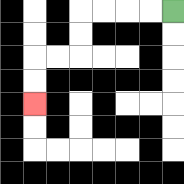{'start': '[7, 0]', 'end': '[1, 4]', 'path_directions': 'L,L,L,L,D,D,L,L,D,D', 'path_coordinates': '[[7, 0], [6, 0], [5, 0], [4, 0], [3, 0], [3, 1], [3, 2], [2, 2], [1, 2], [1, 3], [1, 4]]'}